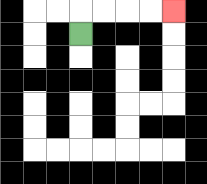{'start': '[3, 1]', 'end': '[7, 0]', 'path_directions': 'U,R,R,R,R', 'path_coordinates': '[[3, 1], [3, 0], [4, 0], [5, 0], [6, 0], [7, 0]]'}